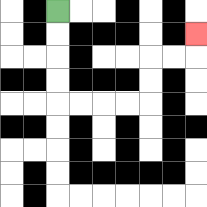{'start': '[2, 0]', 'end': '[8, 1]', 'path_directions': 'D,D,D,D,R,R,R,R,U,U,R,R,U', 'path_coordinates': '[[2, 0], [2, 1], [2, 2], [2, 3], [2, 4], [3, 4], [4, 4], [5, 4], [6, 4], [6, 3], [6, 2], [7, 2], [8, 2], [8, 1]]'}